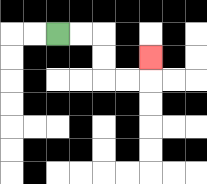{'start': '[2, 1]', 'end': '[6, 2]', 'path_directions': 'R,R,D,D,R,R,U', 'path_coordinates': '[[2, 1], [3, 1], [4, 1], [4, 2], [4, 3], [5, 3], [6, 3], [6, 2]]'}